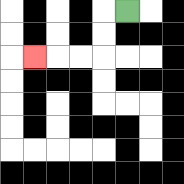{'start': '[5, 0]', 'end': '[1, 2]', 'path_directions': 'L,D,D,L,L,L', 'path_coordinates': '[[5, 0], [4, 0], [4, 1], [4, 2], [3, 2], [2, 2], [1, 2]]'}